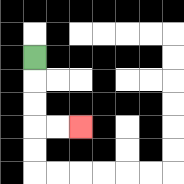{'start': '[1, 2]', 'end': '[3, 5]', 'path_directions': 'D,D,D,R,R', 'path_coordinates': '[[1, 2], [1, 3], [1, 4], [1, 5], [2, 5], [3, 5]]'}